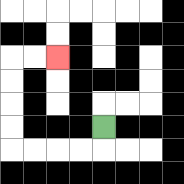{'start': '[4, 5]', 'end': '[2, 2]', 'path_directions': 'D,L,L,L,L,U,U,U,U,R,R', 'path_coordinates': '[[4, 5], [4, 6], [3, 6], [2, 6], [1, 6], [0, 6], [0, 5], [0, 4], [0, 3], [0, 2], [1, 2], [2, 2]]'}